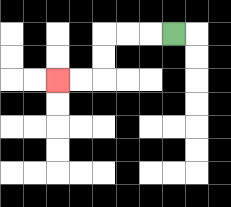{'start': '[7, 1]', 'end': '[2, 3]', 'path_directions': 'L,L,L,D,D,L,L', 'path_coordinates': '[[7, 1], [6, 1], [5, 1], [4, 1], [4, 2], [4, 3], [3, 3], [2, 3]]'}